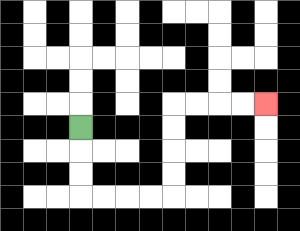{'start': '[3, 5]', 'end': '[11, 4]', 'path_directions': 'D,D,D,R,R,R,R,U,U,U,U,R,R,R,R', 'path_coordinates': '[[3, 5], [3, 6], [3, 7], [3, 8], [4, 8], [5, 8], [6, 8], [7, 8], [7, 7], [7, 6], [7, 5], [7, 4], [8, 4], [9, 4], [10, 4], [11, 4]]'}